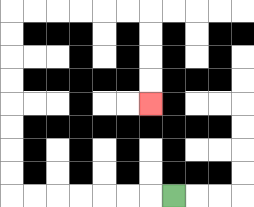{'start': '[7, 8]', 'end': '[6, 4]', 'path_directions': 'L,L,L,L,L,L,L,U,U,U,U,U,U,U,U,R,R,R,R,R,R,D,D,D,D', 'path_coordinates': '[[7, 8], [6, 8], [5, 8], [4, 8], [3, 8], [2, 8], [1, 8], [0, 8], [0, 7], [0, 6], [0, 5], [0, 4], [0, 3], [0, 2], [0, 1], [0, 0], [1, 0], [2, 0], [3, 0], [4, 0], [5, 0], [6, 0], [6, 1], [6, 2], [6, 3], [6, 4]]'}